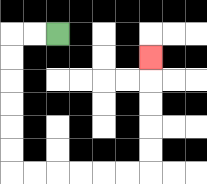{'start': '[2, 1]', 'end': '[6, 2]', 'path_directions': 'L,L,D,D,D,D,D,D,R,R,R,R,R,R,U,U,U,U,U', 'path_coordinates': '[[2, 1], [1, 1], [0, 1], [0, 2], [0, 3], [0, 4], [0, 5], [0, 6], [0, 7], [1, 7], [2, 7], [3, 7], [4, 7], [5, 7], [6, 7], [6, 6], [6, 5], [6, 4], [6, 3], [6, 2]]'}